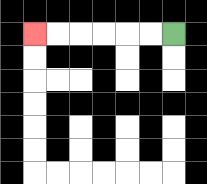{'start': '[7, 1]', 'end': '[1, 1]', 'path_directions': 'L,L,L,L,L,L', 'path_coordinates': '[[7, 1], [6, 1], [5, 1], [4, 1], [3, 1], [2, 1], [1, 1]]'}